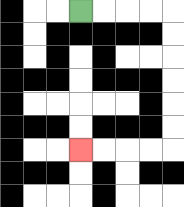{'start': '[3, 0]', 'end': '[3, 6]', 'path_directions': 'R,R,R,R,D,D,D,D,D,D,L,L,L,L', 'path_coordinates': '[[3, 0], [4, 0], [5, 0], [6, 0], [7, 0], [7, 1], [7, 2], [7, 3], [7, 4], [7, 5], [7, 6], [6, 6], [5, 6], [4, 6], [3, 6]]'}